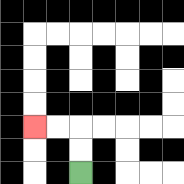{'start': '[3, 7]', 'end': '[1, 5]', 'path_directions': 'U,U,L,L', 'path_coordinates': '[[3, 7], [3, 6], [3, 5], [2, 5], [1, 5]]'}